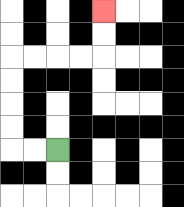{'start': '[2, 6]', 'end': '[4, 0]', 'path_directions': 'L,L,U,U,U,U,R,R,R,R,U,U', 'path_coordinates': '[[2, 6], [1, 6], [0, 6], [0, 5], [0, 4], [0, 3], [0, 2], [1, 2], [2, 2], [3, 2], [4, 2], [4, 1], [4, 0]]'}